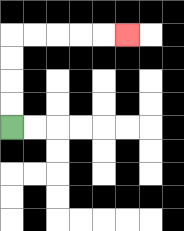{'start': '[0, 5]', 'end': '[5, 1]', 'path_directions': 'U,U,U,U,R,R,R,R,R', 'path_coordinates': '[[0, 5], [0, 4], [0, 3], [0, 2], [0, 1], [1, 1], [2, 1], [3, 1], [4, 1], [5, 1]]'}